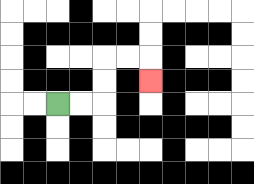{'start': '[2, 4]', 'end': '[6, 3]', 'path_directions': 'R,R,U,U,R,R,D', 'path_coordinates': '[[2, 4], [3, 4], [4, 4], [4, 3], [4, 2], [5, 2], [6, 2], [6, 3]]'}